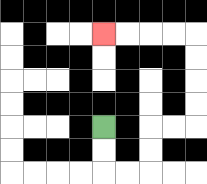{'start': '[4, 5]', 'end': '[4, 1]', 'path_directions': 'D,D,R,R,U,U,R,R,U,U,U,U,L,L,L,L', 'path_coordinates': '[[4, 5], [4, 6], [4, 7], [5, 7], [6, 7], [6, 6], [6, 5], [7, 5], [8, 5], [8, 4], [8, 3], [8, 2], [8, 1], [7, 1], [6, 1], [5, 1], [4, 1]]'}